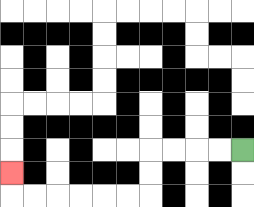{'start': '[10, 6]', 'end': '[0, 7]', 'path_directions': 'L,L,L,L,D,D,L,L,L,L,L,L,U', 'path_coordinates': '[[10, 6], [9, 6], [8, 6], [7, 6], [6, 6], [6, 7], [6, 8], [5, 8], [4, 8], [3, 8], [2, 8], [1, 8], [0, 8], [0, 7]]'}